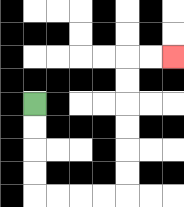{'start': '[1, 4]', 'end': '[7, 2]', 'path_directions': 'D,D,D,D,R,R,R,R,U,U,U,U,U,U,R,R', 'path_coordinates': '[[1, 4], [1, 5], [1, 6], [1, 7], [1, 8], [2, 8], [3, 8], [4, 8], [5, 8], [5, 7], [5, 6], [5, 5], [5, 4], [5, 3], [5, 2], [6, 2], [7, 2]]'}